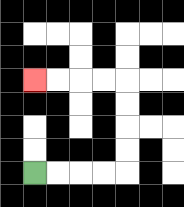{'start': '[1, 7]', 'end': '[1, 3]', 'path_directions': 'R,R,R,R,U,U,U,U,L,L,L,L', 'path_coordinates': '[[1, 7], [2, 7], [3, 7], [4, 7], [5, 7], [5, 6], [5, 5], [5, 4], [5, 3], [4, 3], [3, 3], [2, 3], [1, 3]]'}